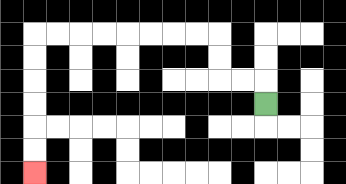{'start': '[11, 4]', 'end': '[1, 7]', 'path_directions': 'U,L,L,U,U,L,L,L,L,L,L,L,L,D,D,D,D,D,D', 'path_coordinates': '[[11, 4], [11, 3], [10, 3], [9, 3], [9, 2], [9, 1], [8, 1], [7, 1], [6, 1], [5, 1], [4, 1], [3, 1], [2, 1], [1, 1], [1, 2], [1, 3], [1, 4], [1, 5], [1, 6], [1, 7]]'}